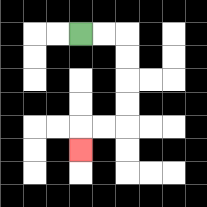{'start': '[3, 1]', 'end': '[3, 6]', 'path_directions': 'R,R,D,D,D,D,L,L,D', 'path_coordinates': '[[3, 1], [4, 1], [5, 1], [5, 2], [5, 3], [5, 4], [5, 5], [4, 5], [3, 5], [3, 6]]'}